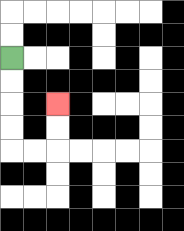{'start': '[0, 2]', 'end': '[2, 4]', 'path_directions': 'D,D,D,D,R,R,U,U', 'path_coordinates': '[[0, 2], [0, 3], [0, 4], [0, 5], [0, 6], [1, 6], [2, 6], [2, 5], [2, 4]]'}